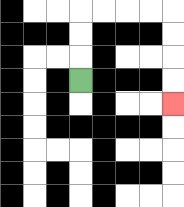{'start': '[3, 3]', 'end': '[7, 4]', 'path_directions': 'U,U,U,R,R,R,R,D,D,D,D', 'path_coordinates': '[[3, 3], [3, 2], [3, 1], [3, 0], [4, 0], [5, 0], [6, 0], [7, 0], [7, 1], [7, 2], [7, 3], [7, 4]]'}